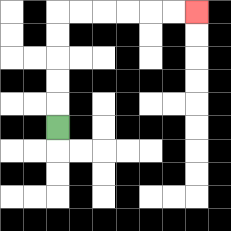{'start': '[2, 5]', 'end': '[8, 0]', 'path_directions': 'U,U,U,U,U,R,R,R,R,R,R', 'path_coordinates': '[[2, 5], [2, 4], [2, 3], [2, 2], [2, 1], [2, 0], [3, 0], [4, 0], [5, 0], [6, 0], [7, 0], [8, 0]]'}